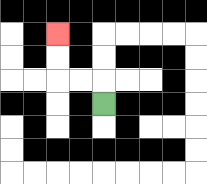{'start': '[4, 4]', 'end': '[2, 1]', 'path_directions': 'U,L,L,U,U', 'path_coordinates': '[[4, 4], [4, 3], [3, 3], [2, 3], [2, 2], [2, 1]]'}